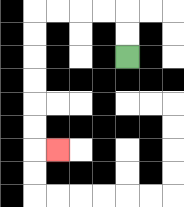{'start': '[5, 2]', 'end': '[2, 6]', 'path_directions': 'U,U,L,L,L,L,D,D,D,D,D,D,R', 'path_coordinates': '[[5, 2], [5, 1], [5, 0], [4, 0], [3, 0], [2, 0], [1, 0], [1, 1], [1, 2], [1, 3], [1, 4], [1, 5], [1, 6], [2, 6]]'}